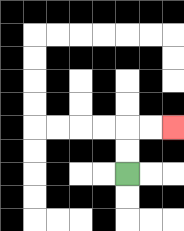{'start': '[5, 7]', 'end': '[7, 5]', 'path_directions': 'U,U,R,R', 'path_coordinates': '[[5, 7], [5, 6], [5, 5], [6, 5], [7, 5]]'}